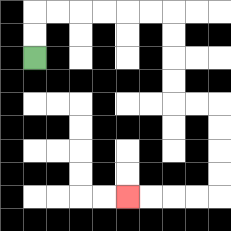{'start': '[1, 2]', 'end': '[5, 8]', 'path_directions': 'U,U,R,R,R,R,R,R,D,D,D,D,R,R,D,D,D,D,L,L,L,L', 'path_coordinates': '[[1, 2], [1, 1], [1, 0], [2, 0], [3, 0], [4, 0], [5, 0], [6, 0], [7, 0], [7, 1], [7, 2], [7, 3], [7, 4], [8, 4], [9, 4], [9, 5], [9, 6], [9, 7], [9, 8], [8, 8], [7, 8], [6, 8], [5, 8]]'}